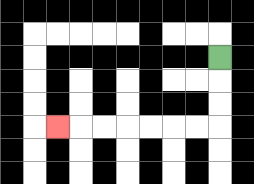{'start': '[9, 2]', 'end': '[2, 5]', 'path_directions': 'D,D,D,L,L,L,L,L,L,L', 'path_coordinates': '[[9, 2], [9, 3], [9, 4], [9, 5], [8, 5], [7, 5], [6, 5], [5, 5], [4, 5], [3, 5], [2, 5]]'}